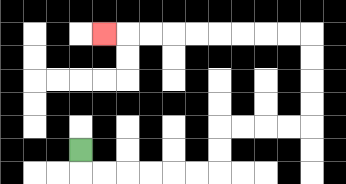{'start': '[3, 6]', 'end': '[4, 1]', 'path_directions': 'D,R,R,R,R,R,R,U,U,R,R,R,R,U,U,U,U,L,L,L,L,L,L,L,L,L', 'path_coordinates': '[[3, 6], [3, 7], [4, 7], [5, 7], [6, 7], [7, 7], [8, 7], [9, 7], [9, 6], [9, 5], [10, 5], [11, 5], [12, 5], [13, 5], [13, 4], [13, 3], [13, 2], [13, 1], [12, 1], [11, 1], [10, 1], [9, 1], [8, 1], [7, 1], [6, 1], [5, 1], [4, 1]]'}